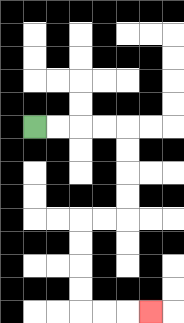{'start': '[1, 5]', 'end': '[6, 13]', 'path_directions': 'R,R,R,R,D,D,D,D,L,L,D,D,D,D,R,R,R', 'path_coordinates': '[[1, 5], [2, 5], [3, 5], [4, 5], [5, 5], [5, 6], [5, 7], [5, 8], [5, 9], [4, 9], [3, 9], [3, 10], [3, 11], [3, 12], [3, 13], [4, 13], [5, 13], [6, 13]]'}